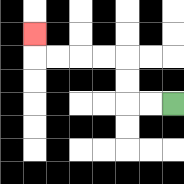{'start': '[7, 4]', 'end': '[1, 1]', 'path_directions': 'L,L,U,U,L,L,L,L,U', 'path_coordinates': '[[7, 4], [6, 4], [5, 4], [5, 3], [5, 2], [4, 2], [3, 2], [2, 2], [1, 2], [1, 1]]'}